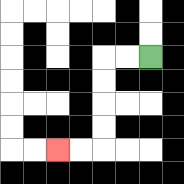{'start': '[6, 2]', 'end': '[2, 6]', 'path_directions': 'L,L,D,D,D,D,L,L', 'path_coordinates': '[[6, 2], [5, 2], [4, 2], [4, 3], [4, 4], [4, 5], [4, 6], [3, 6], [2, 6]]'}